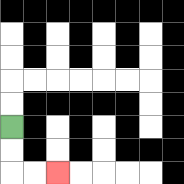{'start': '[0, 5]', 'end': '[2, 7]', 'path_directions': 'D,D,R,R', 'path_coordinates': '[[0, 5], [0, 6], [0, 7], [1, 7], [2, 7]]'}